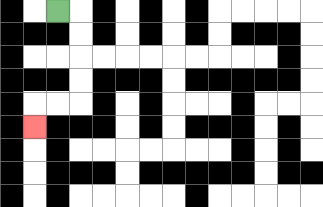{'start': '[2, 0]', 'end': '[1, 5]', 'path_directions': 'R,D,D,D,D,L,L,D', 'path_coordinates': '[[2, 0], [3, 0], [3, 1], [3, 2], [3, 3], [3, 4], [2, 4], [1, 4], [1, 5]]'}